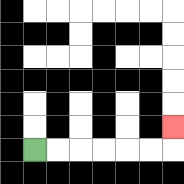{'start': '[1, 6]', 'end': '[7, 5]', 'path_directions': 'R,R,R,R,R,R,U', 'path_coordinates': '[[1, 6], [2, 6], [3, 6], [4, 6], [5, 6], [6, 6], [7, 6], [7, 5]]'}